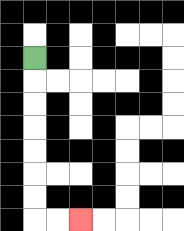{'start': '[1, 2]', 'end': '[3, 9]', 'path_directions': 'D,D,D,D,D,D,D,R,R', 'path_coordinates': '[[1, 2], [1, 3], [1, 4], [1, 5], [1, 6], [1, 7], [1, 8], [1, 9], [2, 9], [3, 9]]'}